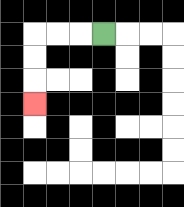{'start': '[4, 1]', 'end': '[1, 4]', 'path_directions': 'L,L,L,D,D,D', 'path_coordinates': '[[4, 1], [3, 1], [2, 1], [1, 1], [1, 2], [1, 3], [1, 4]]'}